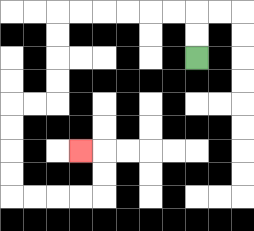{'start': '[8, 2]', 'end': '[3, 6]', 'path_directions': 'U,U,L,L,L,L,L,L,D,D,D,D,L,L,D,D,D,D,R,R,R,R,U,U,L', 'path_coordinates': '[[8, 2], [8, 1], [8, 0], [7, 0], [6, 0], [5, 0], [4, 0], [3, 0], [2, 0], [2, 1], [2, 2], [2, 3], [2, 4], [1, 4], [0, 4], [0, 5], [0, 6], [0, 7], [0, 8], [1, 8], [2, 8], [3, 8], [4, 8], [4, 7], [4, 6], [3, 6]]'}